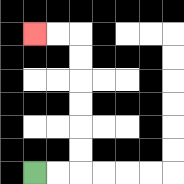{'start': '[1, 7]', 'end': '[1, 1]', 'path_directions': 'R,R,U,U,U,U,U,U,L,L', 'path_coordinates': '[[1, 7], [2, 7], [3, 7], [3, 6], [3, 5], [3, 4], [3, 3], [3, 2], [3, 1], [2, 1], [1, 1]]'}